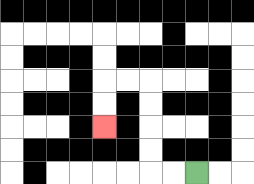{'start': '[8, 7]', 'end': '[4, 5]', 'path_directions': 'L,L,U,U,U,U,L,L,D,D', 'path_coordinates': '[[8, 7], [7, 7], [6, 7], [6, 6], [6, 5], [6, 4], [6, 3], [5, 3], [4, 3], [4, 4], [4, 5]]'}